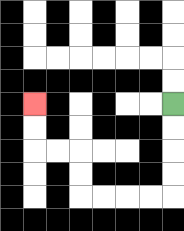{'start': '[7, 4]', 'end': '[1, 4]', 'path_directions': 'D,D,D,D,L,L,L,L,U,U,L,L,U,U', 'path_coordinates': '[[7, 4], [7, 5], [7, 6], [7, 7], [7, 8], [6, 8], [5, 8], [4, 8], [3, 8], [3, 7], [3, 6], [2, 6], [1, 6], [1, 5], [1, 4]]'}